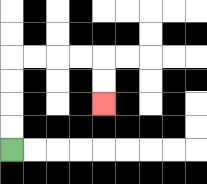{'start': '[0, 6]', 'end': '[4, 4]', 'path_directions': 'U,U,U,U,R,R,R,R,D,D', 'path_coordinates': '[[0, 6], [0, 5], [0, 4], [0, 3], [0, 2], [1, 2], [2, 2], [3, 2], [4, 2], [4, 3], [4, 4]]'}